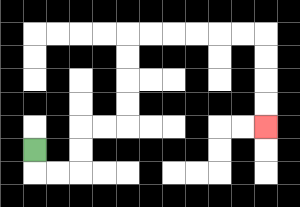{'start': '[1, 6]', 'end': '[11, 5]', 'path_directions': 'D,R,R,U,U,R,R,U,U,U,U,R,R,R,R,R,R,D,D,D,D', 'path_coordinates': '[[1, 6], [1, 7], [2, 7], [3, 7], [3, 6], [3, 5], [4, 5], [5, 5], [5, 4], [5, 3], [5, 2], [5, 1], [6, 1], [7, 1], [8, 1], [9, 1], [10, 1], [11, 1], [11, 2], [11, 3], [11, 4], [11, 5]]'}